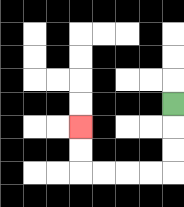{'start': '[7, 4]', 'end': '[3, 5]', 'path_directions': 'D,D,D,L,L,L,L,U,U', 'path_coordinates': '[[7, 4], [7, 5], [7, 6], [7, 7], [6, 7], [5, 7], [4, 7], [3, 7], [3, 6], [3, 5]]'}